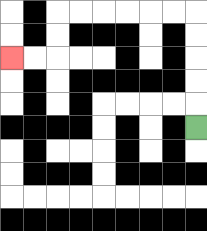{'start': '[8, 5]', 'end': '[0, 2]', 'path_directions': 'U,U,U,U,U,L,L,L,L,L,L,D,D,L,L', 'path_coordinates': '[[8, 5], [8, 4], [8, 3], [8, 2], [8, 1], [8, 0], [7, 0], [6, 0], [5, 0], [4, 0], [3, 0], [2, 0], [2, 1], [2, 2], [1, 2], [0, 2]]'}